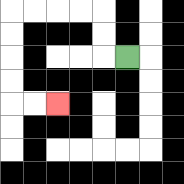{'start': '[5, 2]', 'end': '[2, 4]', 'path_directions': 'L,U,U,L,L,L,L,D,D,D,D,R,R', 'path_coordinates': '[[5, 2], [4, 2], [4, 1], [4, 0], [3, 0], [2, 0], [1, 0], [0, 0], [0, 1], [0, 2], [0, 3], [0, 4], [1, 4], [2, 4]]'}